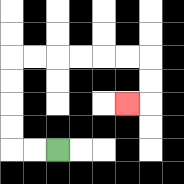{'start': '[2, 6]', 'end': '[5, 4]', 'path_directions': 'L,L,U,U,U,U,R,R,R,R,R,R,D,D,L', 'path_coordinates': '[[2, 6], [1, 6], [0, 6], [0, 5], [0, 4], [0, 3], [0, 2], [1, 2], [2, 2], [3, 2], [4, 2], [5, 2], [6, 2], [6, 3], [6, 4], [5, 4]]'}